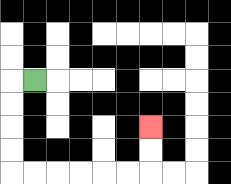{'start': '[1, 3]', 'end': '[6, 5]', 'path_directions': 'L,D,D,D,D,R,R,R,R,R,R,U,U', 'path_coordinates': '[[1, 3], [0, 3], [0, 4], [0, 5], [0, 6], [0, 7], [1, 7], [2, 7], [3, 7], [4, 7], [5, 7], [6, 7], [6, 6], [6, 5]]'}